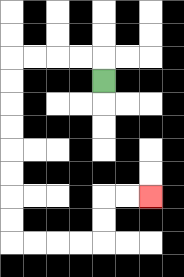{'start': '[4, 3]', 'end': '[6, 8]', 'path_directions': 'U,L,L,L,L,D,D,D,D,D,D,D,D,R,R,R,R,U,U,R,R', 'path_coordinates': '[[4, 3], [4, 2], [3, 2], [2, 2], [1, 2], [0, 2], [0, 3], [0, 4], [0, 5], [0, 6], [0, 7], [0, 8], [0, 9], [0, 10], [1, 10], [2, 10], [3, 10], [4, 10], [4, 9], [4, 8], [5, 8], [6, 8]]'}